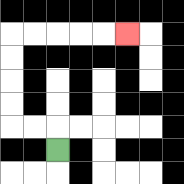{'start': '[2, 6]', 'end': '[5, 1]', 'path_directions': 'U,L,L,U,U,U,U,R,R,R,R,R', 'path_coordinates': '[[2, 6], [2, 5], [1, 5], [0, 5], [0, 4], [0, 3], [0, 2], [0, 1], [1, 1], [2, 1], [3, 1], [4, 1], [5, 1]]'}